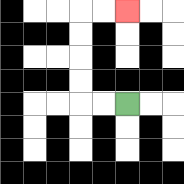{'start': '[5, 4]', 'end': '[5, 0]', 'path_directions': 'L,L,U,U,U,U,R,R', 'path_coordinates': '[[5, 4], [4, 4], [3, 4], [3, 3], [3, 2], [3, 1], [3, 0], [4, 0], [5, 0]]'}